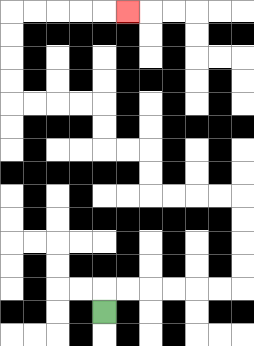{'start': '[4, 13]', 'end': '[5, 0]', 'path_directions': 'U,R,R,R,R,R,R,U,U,U,U,L,L,L,L,U,U,L,L,U,U,L,L,L,L,U,U,U,U,R,R,R,R,R', 'path_coordinates': '[[4, 13], [4, 12], [5, 12], [6, 12], [7, 12], [8, 12], [9, 12], [10, 12], [10, 11], [10, 10], [10, 9], [10, 8], [9, 8], [8, 8], [7, 8], [6, 8], [6, 7], [6, 6], [5, 6], [4, 6], [4, 5], [4, 4], [3, 4], [2, 4], [1, 4], [0, 4], [0, 3], [0, 2], [0, 1], [0, 0], [1, 0], [2, 0], [3, 0], [4, 0], [5, 0]]'}